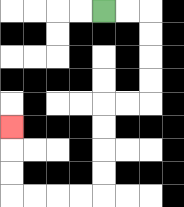{'start': '[4, 0]', 'end': '[0, 5]', 'path_directions': 'R,R,D,D,D,D,L,L,D,D,D,D,L,L,L,L,U,U,U', 'path_coordinates': '[[4, 0], [5, 0], [6, 0], [6, 1], [6, 2], [6, 3], [6, 4], [5, 4], [4, 4], [4, 5], [4, 6], [4, 7], [4, 8], [3, 8], [2, 8], [1, 8], [0, 8], [0, 7], [0, 6], [0, 5]]'}